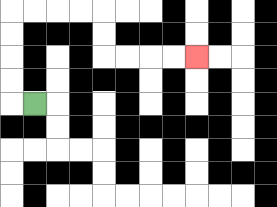{'start': '[1, 4]', 'end': '[8, 2]', 'path_directions': 'L,U,U,U,U,R,R,R,R,D,D,R,R,R,R', 'path_coordinates': '[[1, 4], [0, 4], [0, 3], [0, 2], [0, 1], [0, 0], [1, 0], [2, 0], [3, 0], [4, 0], [4, 1], [4, 2], [5, 2], [6, 2], [7, 2], [8, 2]]'}